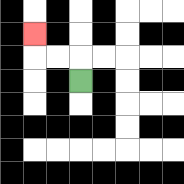{'start': '[3, 3]', 'end': '[1, 1]', 'path_directions': 'U,L,L,U', 'path_coordinates': '[[3, 3], [3, 2], [2, 2], [1, 2], [1, 1]]'}